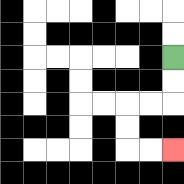{'start': '[7, 2]', 'end': '[7, 6]', 'path_directions': 'D,D,L,L,D,D,R,R', 'path_coordinates': '[[7, 2], [7, 3], [7, 4], [6, 4], [5, 4], [5, 5], [5, 6], [6, 6], [7, 6]]'}